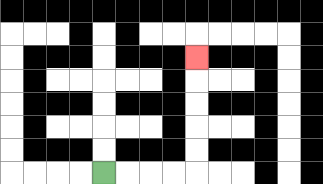{'start': '[4, 7]', 'end': '[8, 2]', 'path_directions': 'R,R,R,R,U,U,U,U,U', 'path_coordinates': '[[4, 7], [5, 7], [6, 7], [7, 7], [8, 7], [8, 6], [8, 5], [8, 4], [8, 3], [8, 2]]'}